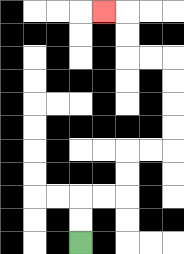{'start': '[3, 10]', 'end': '[4, 0]', 'path_directions': 'U,U,R,R,U,U,R,R,U,U,U,U,L,L,U,U,L', 'path_coordinates': '[[3, 10], [3, 9], [3, 8], [4, 8], [5, 8], [5, 7], [5, 6], [6, 6], [7, 6], [7, 5], [7, 4], [7, 3], [7, 2], [6, 2], [5, 2], [5, 1], [5, 0], [4, 0]]'}